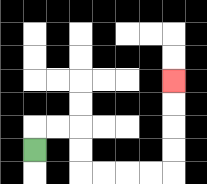{'start': '[1, 6]', 'end': '[7, 3]', 'path_directions': 'U,R,R,D,D,R,R,R,R,U,U,U,U', 'path_coordinates': '[[1, 6], [1, 5], [2, 5], [3, 5], [3, 6], [3, 7], [4, 7], [5, 7], [6, 7], [7, 7], [7, 6], [7, 5], [7, 4], [7, 3]]'}